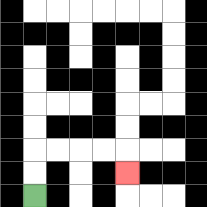{'start': '[1, 8]', 'end': '[5, 7]', 'path_directions': 'U,U,R,R,R,R,D', 'path_coordinates': '[[1, 8], [1, 7], [1, 6], [2, 6], [3, 6], [4, 6], [5, 6], [5, 7]]'}